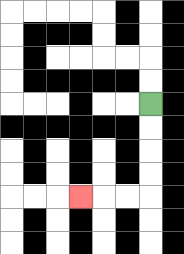{'start': '[6, 4]', 'end': '[3, 8]', 'path_directions': 'D,D,D,D,L,L,L', 'path_coordinates': '[[6, 4], [6, 5], [6, 6], [6, 7], [6, 8], [5, 8], [4, 8], [3, 8]]'}